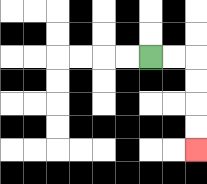{'start': '[6, 2]', 'end': '[8, 6]', 'path_directions': 'R,R,D,D,D,D', 'path_coordinates': '[[6, 2], [7, 2], [8, 2], [8, 3], [8, 4], [8, 5], [8, 6]]'}